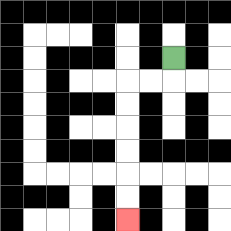{'start': '[7, 2]', 'end': '[5, 9]', 'path_directions': 'D,L,L,D,D,D,D,D,D', 'path_coordinates': '[[7, 2], [7, 3], [6, 3], [5, 3], [5, 4], [5, 5], [5, 6], [5, 7], [5, 8], [5, 9]]'}